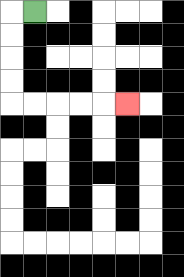{'start': '[1, 0]', 'end': '[5, 4]', 'path_directions': 'L,D,D,D,D,R,R,R,R,R', 'path_coordinates': '[[1, 0], [0, 0], [0, 1], [0, 2], [0, 3], [0, 4], [1, 4], [2, 4], [3, 4], [4, 4], [5, 4]]'}